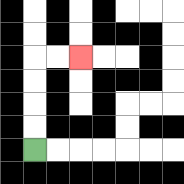{'start': '[1, 6]', 'end': '[3, 2]', 'path_directions': 'U,U,U,U,R,R', 'path_coordinates': '[[1, 6], [1, 5], [1, 4], [1, 3], [1, 2], [2, 2], [3, 2]]'}